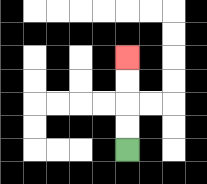{'start': '[5, 6]', 'end': '[5, 2]', 'path_directions': 'U,U,U,U', 'path_coordinates': '[[5, 6], [5, 5], [5, 4], [5, 3], [5, 2]]'}